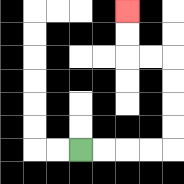{'start': '[3, 6]', 'end': '[5, 0]', 'path_directions': 'R,R,R,R,U,U,U,U,L,L,U,U', 'path_coordinates': '[[3, 6], [4, 6], [5, 6], [6, 6], [7, 6], [7, 5], [7, 4], [7, 3], [7, 2], [6, 2], [5, 2], [5, 1], [5, 0]]'}